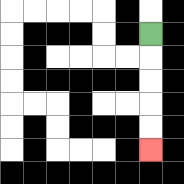{'start': '[6, 1]', 'end': '[6, 6]', 'path_directions': 'D,D,D,D,D', 'path_coordinates': '[[6, 1], [6, 2], [6, 3], [6, 4], [6, 5], [6, 6]]'}